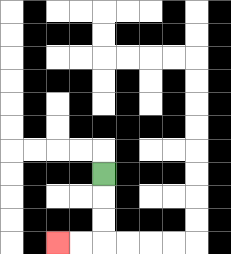{'start': '[4, 7]', 'end': '[2, 10]', 'path_directions': 'D,D,D,L,L', 'path_coordinates': '[[4, 7], [4, 8], [4, 9], [4, 10], [3, 10], [2, 10]]'}